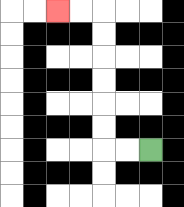{'start': '[6, 6]', 'end': '[2, 0]', 'path_directions': 'L,L,U,U,U,U,U,U,L,L', 'path_coordinates': '[[6, 6], [5, 6], [4, 6], [4, 5], [4, 4], [4, 3], [4, 2], [4, 1], [4, 0], [3, 0], [2, 0]]'}